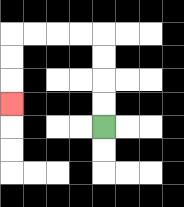{'start': '[4, 5]', 'end': '[0, 4]', 'path_directions': 'U,U,U,U,L,L,L,L,D,D,D', 'path_coordinates': '[[4, 5], [4, 4], [4, 3], [4, 2], [4, 1], [3, 1], [2, 1], [1, 1], [0, 1], [0, 2], [0, 3], [0, 4]]'}